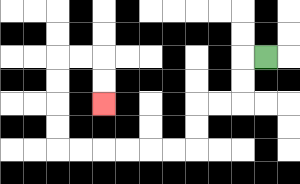{'start': '[11, 2]', 'end': '[4, 4]', 'path_directions': 'L,D,D,L,L,D,D,L,L,L,L,L,L,U,U,U,U,R,R,D,D', 'path_coordinates': '[[11, 2], [10, 2], [10, 3], [10, 4], [9, 4], [8, 4], [8, 5], [8, 6], [7, 6], [6, 6], [5, 6], [4, 6], [3, 6], [2, 6], [2, 5], [2, 4], [2, 3], [2, 2], [3, 2], [4, 2], [4, 3], [4, 4]]'}